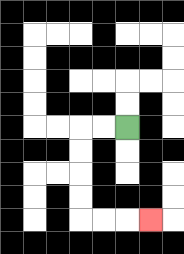{'start': '[5, 5]', 'end': '[6, 9]', 'path_directions': 'L,L,D,D,D,D,R,R,R', 'path_coordinates': '[[5, 5], [4, 5], [3, 5], [3, 6], [3, 7], [3, 8], [3, 9], [4, 9], [5, 9], [6, 9]]'}